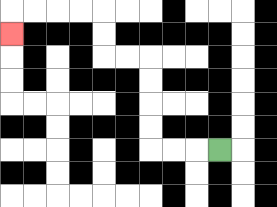{'start': '[9, 6]', 'end': '[0, 1]', 'path_directions': 'L,L,L,U,U,U,U,L,L,U,U,L,L,L,L,D', 'path_coordinates': '[[9, 6], [8, 6], [7, 6], [6, 6], [6, 5], [6, 4], [6, 3], [6, 2], [5, 2], [4, 2], [4, 1], [4, 0], [3, 0], [2, 0], [1, 0], [0, 0], [0, 1]]'}